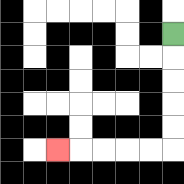{'start': '[7, 1]', 'end': '[2, 6]', 'path_directions': 'D,D,D,D,D,L,L,L,L,L', 'path_coordinates': '[[7, 1], [7, 2], [7, 3], [7, 4], [7, 5], [7, 6], [6, 6], [5, 6], [4, 6], [3, 6], [2, 6]]'}